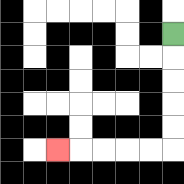{'start': '[7, 1]', 'end': '[2, 6]', 'path_directions': 'D,D,D,D,D,L,L,L,L,L', 'path_coordinates': '[[7, 1], [7, 2], [7, 3], [7, 4], [7, 5], [7, 6], [6, 6], [5, 6], [4, 6], [3, 6], [2, 6]]'}